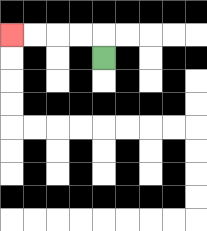{'start': '[4, 2]', 'end': '[0, 1]', 'path_directions': 'U,L,L,L,L', 'path_coordinates': '[[4, 2], [4, 1], [3, 1], [2, 1], [1, 1], [0, 1]]'}